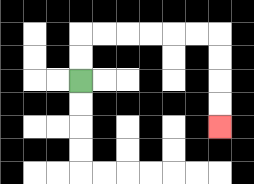{'start': '[3, 3]', 'end': '[9, 5]', 'path_directions': 'U,U,R,R,R,R,R,R,D,D,D,D', 'path_coordinates': '[[3, 3], [3, 2], [3, 1], [4, 1], [5, 1], [6, 1], [7, 1], [8, 1], [9, 1], [9, 2], [9, 3], [9, 4], [9, 5]]'}